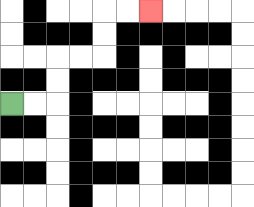{'start': '[0, 4]', 'end': '[6, 0]', 'path_directions': 'R,R,U,U,R,R,U,U,R,R', 'path_coordinates': '[[0, 4], [1, 4], [2, 4], [2, 3], [2, 2], [3, 2], [4, 2], [4, 1], [4, 0], [5, 0], [6, 0]]'}